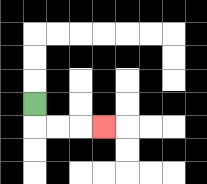{'start': '[1, 4]', 'end': '[4, 5]', 'path_directions': 'D,R,R,R', 'path_coordinates': '[[1, 4], [1, 5], [2, 5], [3, 5], [4, 5]]'}